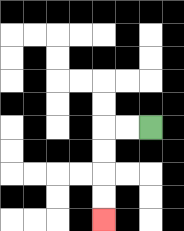{'start': '[6, 5]', 'end': '[4, 9]', 'path_directions': 'L,L,D,D,D,D', 'path_coordinates': '[[6, 5], [5, 5], [4, 5], [4, 6], [4, 7], [4, 8], [4, 9]]'}